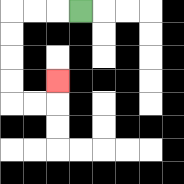{'start': '[3, 0]', 'end': '[2, 3]', 'path_directions': 'L,L,L,D,D,D,D,R,R,U', 'path_coordinates': '[[3, 0], [2, 0], [1, 0], [0, 0], [0, 1], [0, 2], [0, 3], [0, 4], [1, 4], [2, 4], [2, 3]]'}